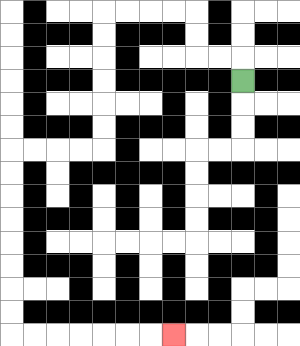{'start': '[10, 3]', 'end': '[7, 14]', 'path_directions': 'U,L,L,U,U,L,L,L,L,D,D,D,D,D,D,L,L,L,L,D,D,D,D,D,D,D,D,R,R,R,R,R,R,R', 'path_coordinates': '[[10, 3], [10, 2], [9, 2], [8, 2], [8, 1], [8, 0], [7, 0], [6, 0], [5, 0], [4, 0], [4, 1], [4, 2], [4, 3], [4, 4], [4, 5], [4, 6], [3, 6], [2, 6], [1, 6], [0, 6], [0, 7], [0, 8], [0, 9], [0, 10], [0, 11], [0, 12], [0, 13], [0, 14], [1, 14], [2, 14], [3, 14], [4, 14], [5, 14], [6, 14], [7, 14]]'}